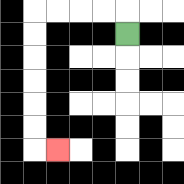{'start': '[5, 1]', 'end': '[2, 6]', 'path_directions': 'U,L,L,L,L,D,D,D,D,D,D,R', 'path_coordinates': '[[5, 1], [5, 0], [4, 0], [3, 0], [2, 0], [1, 0], [1, 1], [1, 2], [1, 3], [1, 4], [1, 5], [1, 6], [2, 6]]'}